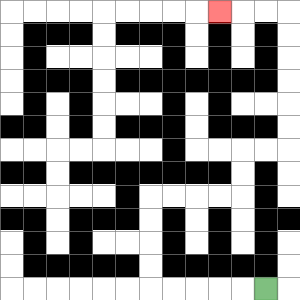{'start': '[11, 12]', 'end': '[9, 0]', 'path_directions': 'L,L,L,L,L,U,U,U,U,R,R,R,R,U,U,R,R,U,U,U,U,U,U,L,L,L', 'path_coordinates': '[[11, 12], [10, 12], [9, 12], [8, 12], [7, 12], [6, 12], [6, 11], [6, 10], [6, 9], [6, 8], [7, 8], [8, 8], [9, 8], [10, 8], [10, 7], [10, 6], [11, 6], [12, 6], [12, 5], [12, 4], [12, 3], [12, 2], [12, 1], [12, 0], [11, 0], [10, 0], [9, 0]]'}